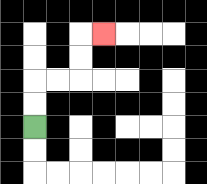{'start': '[1, 5]', 'end': '[4, 1]', 'path_directions': 'U,U,R,R,U,U,R', 'path_coordinates': '[[1, 5], [1, 4], [1, 3], [2, 3], [3, 3], [3, 2], [3, 1], [4, 1]]'}